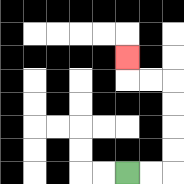{'start': '[5, 7]', 'end': '[5, 2]', 'path_directions': 'R,R,U,U,U,U,L,L,U', 'path_coordinates': '[[5, 7], [6, 7], [7, 7], [7, 6], [7, 5], [7, 4], [7, 3], [6, 3], [5, 3], [5, 2]]'}